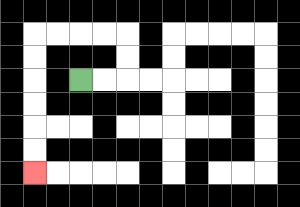{'start': '[3, 3]', 'end': '[1, 7]', 'path_directions': 'R,R,U,U,L,L,L,L,D,D,D,D,D,D', 'path_coordinates': '[[3, 3], [4, 3], [5, 3], [5, 2], [5, 1], [4, 1], [3, 1], [2, 1], [1, 1], [1, 2], [1, 3], [1, 4], [1, 5], [1, 6], [1, 7]]'}